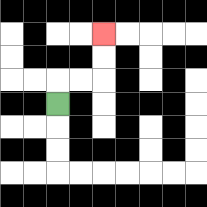{'start': '[2, 4]', 'end': '[4, 1]', 'path_directions': 'U,R,R,U,U', 'path_coordinates': '[[2, 4], [2, 3], [3, 3], [4, 3], [4, 2], [4, 1]]'}